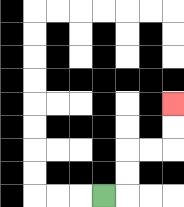{'start': '[4, 8]', 'end': '[7, 4]', 'path_directions': 'R,U,U,R,R,U,U', 'path_coordinates': '[[4, 8], [5, 8], [5, 7], [5, 6], [6, 6], [7, 6], [7, 5], [7, 4]]'}